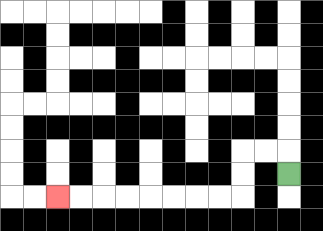{'start': '[12, 7]', 'end': '[2, 8]', 'path_directions': 'U,L,L,D,D,L,L,L,L,L,L,L,L', 'path_coordinates': '[[12, 7], [12, 6], [11, 6], [10, 6], [10, 7], [10, 8], [9, 8], [8, 8], [7, 8], [6, 8], [5, 8], [4, 8], [3, 8], [2, 8]]'}